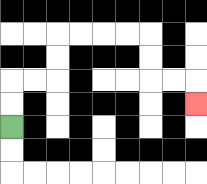{'start': '[0, 5]', 'end': '[8, 4]', 'path_directions': 'U,U,R,R,U,U,R,R,R,R,D,D,R,R,D', 'path_coordinates': '[[0, 5], [0, 4], [0, 3], [1, 3], [2, 3], [2, 2], [2, 1], [3, 1], [4, 1], [5, 1], [6, 1], [6, 2], [6, 3], [7, 3], [8, 3], [8, 4]]'}